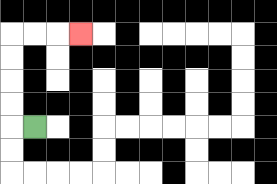{'start': '[1, 5]', 'end': '[3, 1]', 'path_directions': 'L,U,U,U,U,R,R,R', 'path_coordinates': '[[1, 5], [0, 5], [0, 4], [0, 3], [0, 2], [0, 1], [1, 1], [2, 1], [3, 1]]'}